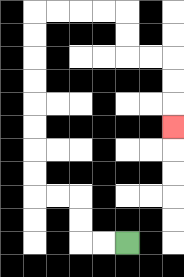{'start': '[5, 10]', 'end': '[7, 5]', 'path_directions': 'L,L,U,U,L,L,U,U,U,U,U,U,U,U,R,R,R,R,D,D,R,R,D,D,D', 'path_coordinates': '[[5, 10], [4, 10], [3, 10], [3, 9], [3, 8], [2, 8], [1, 8], [1, 7], [1, 6], [1, 5], [1, 4], [1, 3], [1, 2], [1, 1], [1, 0], [2, 0], [3, 0], [4, 0], [5, 0], [5, 1], [5, 2], [6, 2], [7, 2], [7, 3], [7, 4], [7, 5]]'}